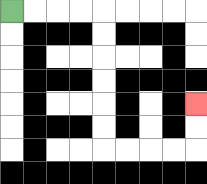{'start': '[0, 0]', 'end': '[8, 4]', 'path_directions': 'R,R,R,R,D,D,D,D,D,D,R,R,R,R,U,U', 'path_coordinates': '[[0, 0], [1, 0], [2, 0], [3, 0], [4, 0], [4, 1], [4, 2], [4, 3], [4, 4], [4, 5], [4, 6], [5, 6], [6, 6], [7, 6], [8, 6], [8, 5], [8, 4]]'}